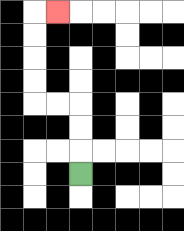{'start': '[3, 7]', 'end': '[2, 0]', 'path_directions': 'U,U,U,L,L,U,U,U,U,R', 'path_coordinates': '[[3, 7], [3, 6], [3, 5], [3, 4], [2, 4], [1, 4], [1, 3], [1, 2], [1, 1], [1, 0], [2, 0]]'}